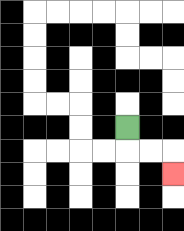{'start': '[5, 5]', 'end': '[7, 7]', 'path_directions': 'D,R,R,D', 'path_coordinates': '[[5, 5], [5, 6], [6, 6], [7, 6], [7, 7]]'}